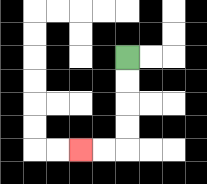{'start': '[5, 2]', 'end': '[3, 6]', 'path_directions': 'D,D,D,D,L,L', 'path_coordinates': '[[5, 2], [5, 3], [5, 4], [5, 5], [5, 6], [4, 6], [3, 6]]'}